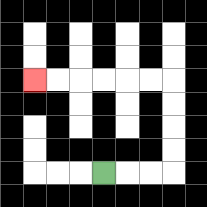{'start': '[4, 7]', 'end': '[1, 3]', 'path_directions': 'R,R,R,U,U,U,U,L,L,L,L,L,L', 'path_coordinates': '[[4, 7], [5, 7], [6, 7], [7, 7], [7, 6], [7, 5], [7, 4], [7, 3], [6, 3], [5, 3], [4, 3], [3, 3], [2, 3], [1, 3]]'}